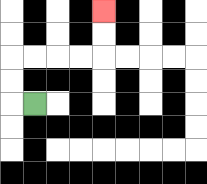{'start': '[1, 4]', 'end': '[4, 0]', 'path_directions': 'L,U,U,R,R,R,R,U,U', 'path_coordinates': '[[1, 4], [0, 4], [0, 3], [0, 2], [1, 2], [2, 2], [3, 2], [4, 2], [4, 1], [4, 0]]'}